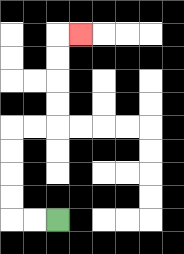{'start': '[2, 9]', 'end': '[3, 1]', 'path_directions': 'L,L,U,U,U,U,R,R,U,U,U,U,R', 'path_coordinates': '[[2, 9], [1, 9], [0, 9], [0, 8], [0, 7], [0, 6], [0, 5], [1, 5], [2, 5], [2, 4], [2, 3], [2, 2], [2, 1], [3, 1]]'}